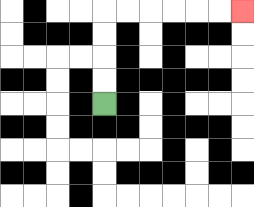{'start': '[4, 4]', 'end': '[10, 0]', 'path_directions': 'U,U,U,U,R,R,R,R,R,R', 'path_coordinates': '[[4, 4], [4, 3], [4, 2], [4, 1], [4, 0], [5, 0], [6, 0], [7, 0], [8, 0], [9, 0], [10, 0]]'}